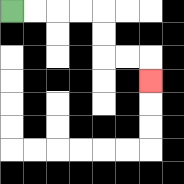{'start': '[0, 0]', 'end': '[6, 3]', 'path_directions': 'R,R,R,R,D,D,R,R,D', 'path_coordinates': '[[0, 0], [1, 0], [2, 0], [3, 0], [4, 0], [4, 1], [4, 2], [5, 2], [6, 2], [6, 3]]'}